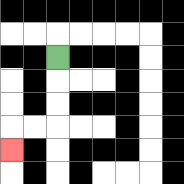{'start': '[2, 2]', 'end': '[0, 6]', 'path_directions': 'D,D,D,L,L,D', 'path_coordinates': '[[2, 2], [2, 3], [2, 4], [2, 5], [1, 5], [0, 5], [0, 6]]'}